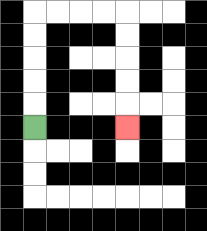{'start': '[1, 5]', 'end': '[5, 5]', 'path_directions': 'U,U,U,U,U,R,R,R,R,D,D,D,D,D', 'path_coordinates': '[[1, 5], [1, 4], [1, 3], [1, 2], [1, 1], [1, 0], [2, 0], [3, 0], [4, 0], [5, 0], [5, 1], [5, 2], [5, 3], [5, 4], [5, 5]]'}